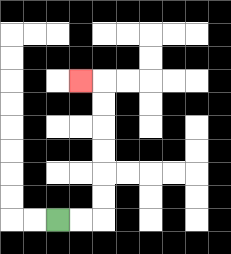{'start': '[2, 9]', 'end': '[3, 3]', 'path_directions': 'R,R,U,U,U,U,U,U,L', 'path_coordinates': '[[2, 9], [3, 9], [4, 9], [4, 8], [4, 7], [4, 6], [4, 5], [4, 4], [4, 3], [3, 3]]'}